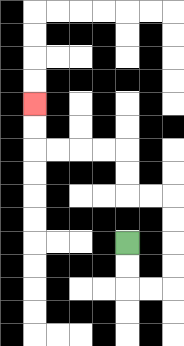{'start': '[5, 10]', 'end': '[1, 4]', 'path_directions': 'D,D,R,R,U,U,U,U,L,L,U,U,L,L,L,L,U,U', 'path_coordinates': '[[5, 10], [5, 11], [5, 12], [6, 12], [7, 12], [7, 11], [7, 10], [7, 9], [7, 8], [6, 8], [5, 8], [5, 7], [5, 6], [4, 6], [3, 6], [2, 6], [1, 6], [1, 5], [1, 4]]'}